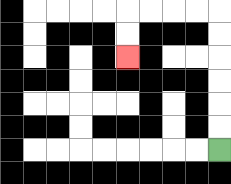{'start': '[9, 6]', 'end': '[5, 2]', 'path_directions': 'U,U,U,U,U,U,L,L,L,L,D,D', 'path_coordinates': '[[9, 6], [9, 5], [9, 4], [9, 3], [9, 2], [9, 1], [9, 0], [8, 0], [7, 0], [6, 0], [5, 0], [5, 1], [5, 2]]'}